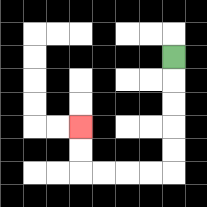{'start': '[7, 2]', 'end': '[3, 5]', 'path_directions': 'D,D,D,D,D,L,L,L,L,U,U', 'path_coordinates': '[[7, 2], [7, 3], [7, 4], [7, 5], [7, 6], [7, 7], [6, 7], [5, 7], [4, 7], [3, 7], [3, 6], [3, 5]]'}